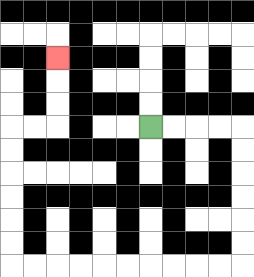{'start': '[6, 5]', 'end': '[2, 2]', 'path_directions': 'R,R,R,R,D,D,D,D,D,D,L,L,L,L,L,L,L,L,L,L,U,U,U,U,U,U,R,R,U,U,U', 'path_coordinates': '[[6, 5], [7, 5], [8, 5], [9, 5], [10, 5], [10, 6], [10, 7], [10, 8], [10, 9], [10, 10], [10, 11], [9, 11], [8, 11], [7, 11], [6, 11], [5, 11], [4, 11], [3, 11], [2, 11], [1, 11], [0, 11], [0, 10], [0, 9], [0, 8], [0, 7], [0, 6], [0, 5], [1, 5], [2, 5], [2, 4], [2, 3], [2, 2]]'}